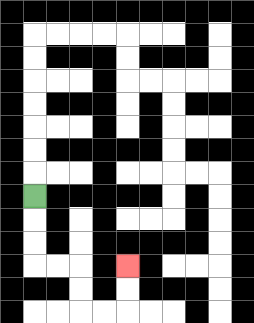{'start': '[1, 8]', 'end': '[5, 11]', 'path_directions': 'D,D,D,R,R,D,D,R,R,U,U', 'path_coordinates': '[[1, 8], [1, 9], [1, 10], [1, 11], [2, 11], [3, 11], [3, 12], [3, 13], [4, 13], [5, 13], [5, 12], [5, 11]]'}